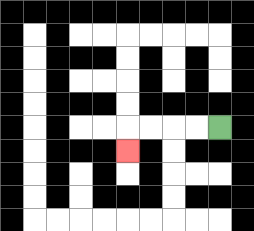{'start': '[9, 5]', 'end': '[5, 6]', 'path_directions': 'L,L,L,L,D', 'path_coordinates': '[[9, 5], [8, 5], [7, 5], [6, 5], [5, 5], [5, 6]]'}